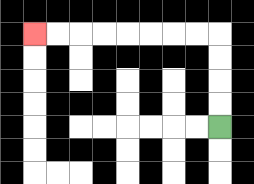{'start': '[9, 5]', 'end': '[1, 1]', 'path_directions': 'U,U,U,U,L,L,L,L,L,L,L,L', 'path_coordinates': '[[9, 5], [9, 4], [9, 3], [9, 2], [9, 1], [8, 1], [7, 1], [6, 1], [5, 1], [4, 1], [3, 1], [2, 1], [1, 1]]'}